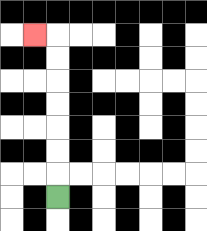{'start': '[2, 8]', 'end': '[1, 1]', 'path_directions': 'U,U,U,U,U,U,U,L', 'path_coordinates': '[[2, 8], [2, 7], [2, 6], [2, 5], [2, 4], [2, 3], [2, 2], [2, 1], [1, 1]]'}